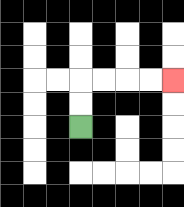{'start': '[3, 5]', 'end': '[7, 3]', 'path_directions': 'U,U,R,R,R,R', 'path_coordinates': '[[3, 5], [3, 4], [3, 3], [4, 3], [5, 3], [6, 3], [7, 3]]'}